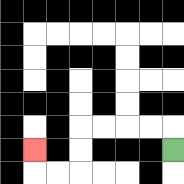{'start': '[7, 6]', 'end': '[1, 6]', 'path_directions': 'U,L,L,L,L,D,D,L,L,U', 'path_coordinates': '[[7, 6], [7, 5], [6, 5], [5, 5], [4, 5], [3, 5], [3, 6], [3, 7], [2, 7], [1, 7], [1, 6]]'}